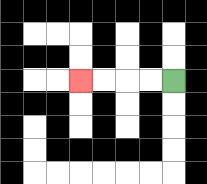{'start': '[7, 3]', 'end': '[3, 3]', 'path_directions': 'L,L,L,L', 'path_coordinates': '[[7, 3], [6, 3], [5, 3], [4, 3], [3, 3]]'}